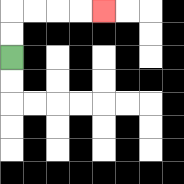{'start': '[0, 2]', 'end': '[4, 0]', 'path_directions': 'U,U,R,R,R,R', 'path_coordinates': '[[0, 2], [0, 1], [0, 0], [1, 0], [2, 0], [3, 0], [4, 0]]'}